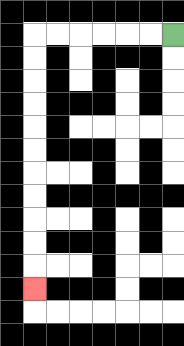{'start': '[7, 1]', 'end': '[1, 12]', 'path_directions': 'L,L,L,L,L,L,D,D,D,D,D,D,D,D,D,D,D', 'path_coordinates': '[[7, 1], [6, 1], [5, 1], [4, 1], [3, 1], [2, 1], [1, 1], [1, 2], [1, 3], [1, 4], [1, 5], [1, 6], [1, 7], [1, 8], [1, 9], [1, 10], [1, 11], [1, 12]]'}